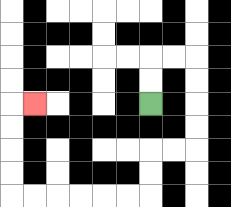{'start': '[6, 4]', 'end': '[1, 4]', 'path_directions': 'U,U,R,R,D,D,D,D,L,L,D,D,L,L,L,L,L,L,U,U,U,U,R', 'path_coordinates': '[[6, 4], [6, 3], [6, 2], [7, 2], [8, 2], [8, 3], [8, 4], [8, 5], [8, 6], [7, 6], [6, 6], [6, 7], [6, 8], [5, 8], [4, 8], [3, 8], [2, 8], [1, 8], [0, 8], [0, 7], [0, 6], [0, 5], [0, 4], [1, 4]]'}